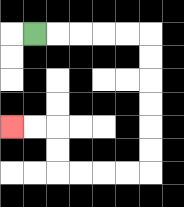{'start': '[1, 1]', 'end': '[0, 5]', 'path_directions': 'R,R,R,R,R,D,D,D,D,D,D,L,L,L,L,U,U,L,L', 'path_coordinates': '[[1, 1], [2, 1], [3, 1], [4, 1], [5, 1], [6, 1], [6, 2], [6, 3], [6, 4], [6, 5], [6, 6], [6, 7], [5, 7], [4, 7], [3, 7], [2, 7], [2, 6], [2, 5], [1, 5], [0, 5]]'}